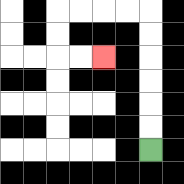{'start': '[6, 6]', 'end': '[4, 2]', 'path_directions': 'U,U,U,U,U,U,L,L,L,L,D,D,R,R', 'path_coordinates': '[[6, 6], [6, 5], [6, 4], [6, 3], [6, 2], [6, 1], [6, 0], [5, 0], [4, 0], [3, 0], [2, 0], [2, 1], [2, 2], [3, 2], [4, 2]]'}